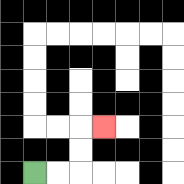{'start': '[1, 7]', 'end': '[4, 5]', 'path_directions': 'R,R,U,U,R', 'path_coordinates': '[[1, 7], [2, 7], [3, 7], [3, 6], [3, 5], [4, 5]]'}